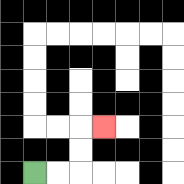{'start': '[1, 7]', 'end': '[4, 5]', 'path_directions': 'R,R,U,U,R', 'path_coordinates': '[[1, 7], [2, 7], [3, 7], [3, 6], [3, 5], [4, 5]]'}